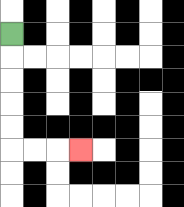{'start': '[0, 1]', 'end': '[3, 6]', 'path_directions': 'D,D,D,D,D,R,R,R', 'path_coordinates': '[[0, 1], [0, 2], [0, 3], [0, 4], [0, 5], [0, 6], [1, 6], [2, 6], [3, 6]]'}